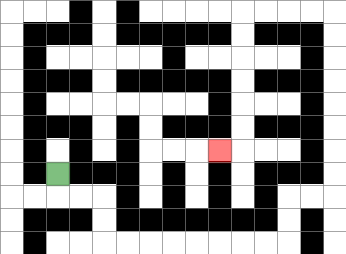{'start': '[2, 7]', 'end': '[9, 6]', 'path_directions': 'D,R,R,D,D,R,R,R,R,R,R,R,R,U,U,R,R,U,U,U,U,U,U,U,U,L,L,L,L,D,D,D,D,D,D,L', 'path_coordinates': '[[2, 7], [2, 8], [3, 8], [4, 8], [4, 9], [4, 10], [5, 10], [6, 10], [7, 10], [8, 10], [9, 10], [10, 10], [11, 10], [12, 10], [12, 9], [12, 8], [13, 8], [14, 8], [14, 7], [14, 6], [14, 5], [14, 4], [14, 3], [14, 2], [14, 1], [14, 0], [13, 0], [12, 0], [11, 0], [10, 0], [10, 1], [10, 2], [10, 3], [10, 4], [10, 5], [10, 6], [9, 6]]'}